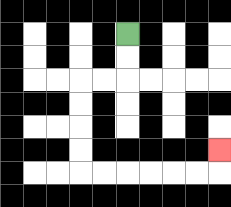{'start': '[5, 1]', 'end': '[9, 6]', 'path_directions': 'D,D,L,L,D,D,D,D,R,R,R,R,R,R,U', 'path_coordinates': '[[5, 1], [5, 2], [5, 3], [4, 3], [3, 3], [3, 4], [3, 5], [3, 6], [3, 7], [4, 7], [5, 7], [6, 7], [7, 7], [8, 7], [9, 7], [9, 6]]'}